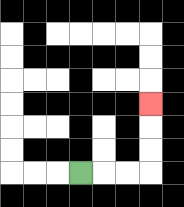{'start': '[3, 7]', 'end': '[6, 4]', 'path_directions': 'R,R,R,U,U,U', 'path_coordinates': '[[3, 7], [4, 7], [5, 7], [6, 7], [6, 6], [6, 5], [6, 4]]'}